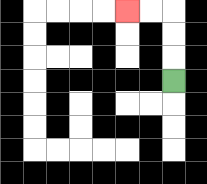{'start': '[7, 3]', 'end': '[5, 0]', 'path_directions': 'U,U,U,L,L', 'path_coordinates': '[[7, 3], [7, 2], [7, 1], [7, 0], [6, 0], [5, 0]]'}